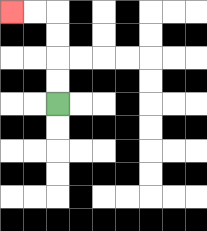{'start': '[2, 4]', 'end': '[0, 0]', 'path_directions': 'U,U,U,U,L,L', 'path_coordinates': '[[2, 4], [2, 3], [2, 2], [2, 1], [2, 0], [1, 0], [0, 0]]'}